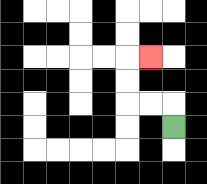{'start': '[7, 5]', 'end': '[6, 2]', 'path_directions': 'U,L,L,U,U,R', 'path_coordinates': '[[7, 5], [7, 4], [6, 4], [5, 4], [5, 3], [5, 2], [6, 2]]'}